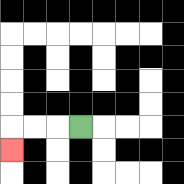{'start': '[3, 5]', 'end': '[0, 6]', 'path_directions': 'L,L,L,D', 'path_coordinates': '[[3, 5], [2, 5], [1, 5], [0, 5], [0, 6]]'}